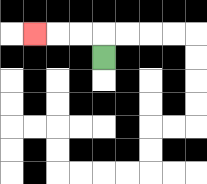{'start': '[4, 2]', 'end': '[1, 1]', 'path_directions': 'U,L,L,L', 'path_coordinates': '[[4, 2], [4, 1], [3, 1], [2, 1], [1, 1]]'}